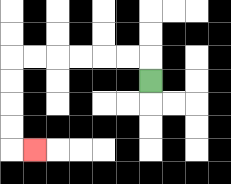{'start': '[6, 3]', 'end': '[1, 6]', 'path_directions': 'U,L,L,L,L,L,L,D,D,D,D,R', 'path_coordinates': '[[6, 3], [6, 2], [5, 2], [4, 2], [3, 2], [2, 2], [1, 2], [0, 2], [0, 3], [0, 4], [0, 5], [0, 6], [1, 6]]'}